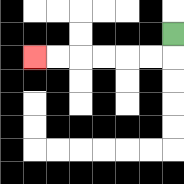{'start': '[7, 1]', 'end': '[1, 2]', 'path_directions': 'D,L,L,L,L,L,L', 'path_coordinates': '[[7, 1], [7, 2], [6, 2], [5, 2], [4, 2], [3, 2], [2, 2], [1, 2]]'}